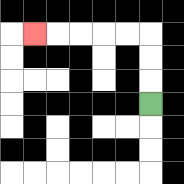{'start': '[6, 4]', 'end': '[1, 1]', 'path_directions': 'U,U,U,L,L,L,L,L', 'path_coordinates': '[[6, 4], [6, 3], [6, 2], [6, 1], [5, 1], [4, 1], [3, 1], [2, 1], [1, 1]]'}